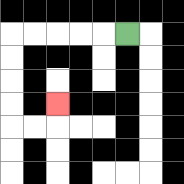{'start': '[5, 1]', 'end': '[2, 4]', 'path_directions': 'L,L,L,L,L,D,D,D,D,R,R,U', 'path_coordinates': '[[5, 1], [4, 1], [3, 1], [2, 1], [1, 1], [0, 1], [0, 2], [0, 3], [0, 4], [0, 5], [1, 5], [2, 5], [2, 4]]'}